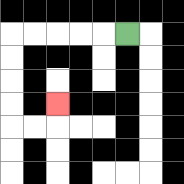{'start': '[5, 1]', 'end': '[2, 4]', 'path_directions': 'L,L,L,L,L,D,D,D,D,R,R,U', 'path_coordinates': '[[5, 1], [4, 1], [3, 1], [2, 1], [1, 1], [0, 1], [0, 2], [0, 3], [0, 4], [0, 5], [1, 5], [2, 5], [2, 4]]'}